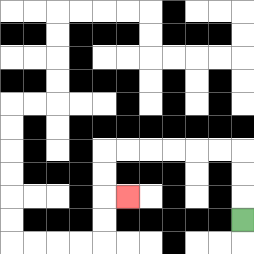{'start': '[10, 9]', 'end': '[5, 8]', 'path_directions': 'U,U,U,L,L,L,L,L,L,D,D,R', 'path_coordinates': '[[10, 9], [10, 8], [10, 7], [10, 6], [9, 6], [8, 6], [7, 6], [6, 6], [5, 6], [4, 6], [4, 7], [4, 8], [5, 8]]'}